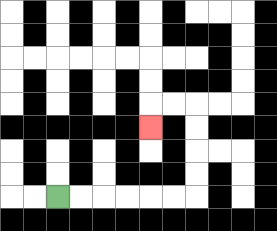{'start': '[2, 8]', 'end': '[6, 5]', 'path_directions': 'R,R,R,R,R,R,U,U,U,U,L,L,D', 'path_coordinates': '[[2, 8], [3, 8], [4, 8], [5, 8], [6, 8], [7, 8], [8, 8], [8, 7], [8, 6], [8, 5], [8, 4], [7, 4], [6, 4], [6, 5]]'}